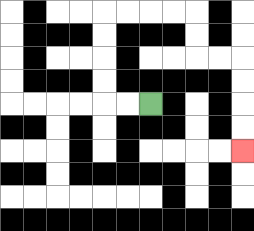{'start': '[6, 4]', 'end': '[10, 6]', 'path_directions': 'L,L,U,U,U,U,R,R,R,R,D,D,R,R,D,D,D,D', 'path_coordinates': '[[6, 4], [5, 4], [4, 4], [4, 3], [4, 2], [4, 1], [4, 0], [5, 0], [6, 0], [7, 0], [8, 0], [8, 1], [8, 2], [9, 2], [10, 2], [10, 3], [10, 4], [10, 5], [10, 6]]'}